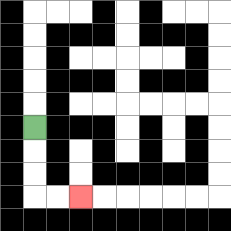{'start': '[1, 5]', 'end': '[3, 8]', 'path_directions': 'D,D,D,R,R', 'path_coordinates': '[[1, 5], [1, 6], [1, 7], [1, 8], [2, 8], [3, 8]]'}